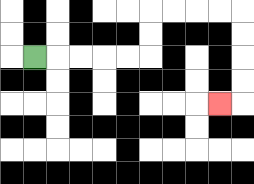{'start': '[1, 2]', 'end': '[9, 4]', 'path_directions': 'R,R,R,R,R,U,U,R,R,R,R,D,D,D,D,L', 'path_coordinates': '[[1, 2], [2, 2], [3, 2], [4, 2], [5, 2], [6, 2], [6, 1], [6, 0], [7, 0], [8, 0], [9, 0], [10, 0], [10, 1], [10, 2], [10, 3], [10, 4], [9, 4]]'}